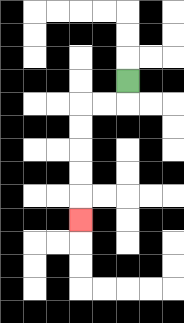{'start': '[5, 3]', 'end': '[3, 9]', 'path_directions': 'D,L,L,D,D,D,D,D', 'path_coordinates': '[[5, 3], [5, 4], [4, 4], [3, 4], [3, 5], [3, 6], [3, 7], [3, 8], [3, 9]]'}